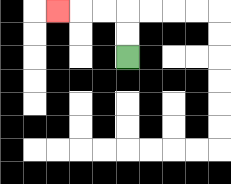{'start': '[5, 2]', 'end': '[2, 0]', 'path_directions': 'U,U,L,L,L', 'path_coordinates': '[[5, 2], [5, 1], [5, 0], [4, 0], [3, 0], [2, 0]]'}